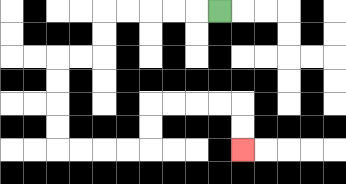{'start': '[9, 0]', 'end': '[10, 6]', 'path_directions': 'L,L,L,L,L,D,D,L,L,D,D,D,D,R,R,R,R,U,U,R,R,R,R,D,D', 'path_coordinates': '[[9, 0], [8, 0], [7, 0], [6, 0], [5, 0], [4, 0], [4, 1], [4, 2], [3, 2], [2, 2], [2, 3], [2, 4], [2, 5], [2, 6], [3, 6], [4, 6], [5, 6], [6, 6], [6, 5], [6, 4], [7, 4], [8, 4], [9, 4], [10, 4], [10, 5], [10, 6]]'}